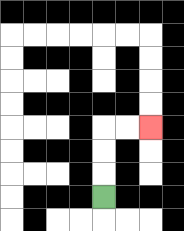{'start': '[4, 8]', 'end': '[6, 5]', 'path_directions': 'U,U,U,R,R', 'path_coordinates': '[[4, 8], [4, 7], [4, 6], [4, 5], [5, 5], [6, 5]]'}